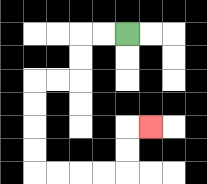{'start': '[5, 1]', 'end': '[6, 5]', 'path_directions': 'L,L,D,D,L,L,D,D,D,D,R,R,R,R,U,U,R', 'path_coordinates': '[[5, 1], [4, 1], [3, 1], [3, 2], [3, 3], [2, 3], [1, 3], [1, 4], [1, 5], [1, 6], [1, 7], [2, 7], [3, 7], [4, 7], [5, 7], [5, 6], [5, 5], [6, 5]]'}